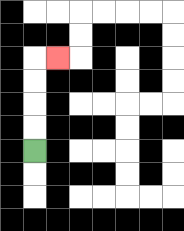{'start': '[1, 6]', 'end': '[2, 2]', 'path_directions': 'U,U,U,U,R', 'path_coordinates': '[[1, 6], [1, 5], [1, 4], [1, 3], [1, 2], [2, 2]]'}